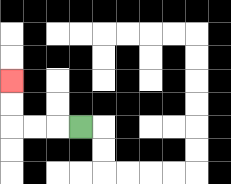{'start': '[3, 5]', 'end': '[0, 3]', 'path_directions': 'L,L,L,U,U', 'path_coordinates': '[[3, 5], [2, 5], [1, 5], [0, 5], [0, 4], [0, 3]]'}